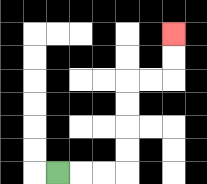{'start': '[2, 7]', 'end': '[7, 1]', 'path_directions': 'R,R,R,U,U,U,U,R,R,U,U', 'path_coordinates': '[[2, 7], [3, 7], [4, 7], [5, 7], [5, 6], [5, 5], [5, 4], [5, 3], [6, 3], [7, 3], [7, 2], [7, 1]]'}